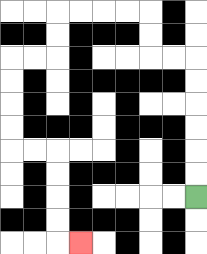{'start': '[8, 8]', 'end': '[3, 10]', 'path_directions': 'U,U,U,U,U,U,L,L,U,U,L,L,L,L,D,D,L,L,D,D,D,D,R,R,D,D,D,D,R', 'path_coordinates': '[[8, 8], [8, 7], [8, 6], [8, 5], [8, 4], [8, 3], [8, 2], [7, 2], [6, 2], [6, 1], [6, 0], [5, 0], [4, 0], [3, 0], [2, 0], [2, 1], [2, 2], [1, 2], [0, 2], [0, 3], [0, 4], [0, 5], [0, 6], [1, 6], [2, 6], [2, 7], [2, 8], [2, 9], [2, 10], [3, 10]]'}